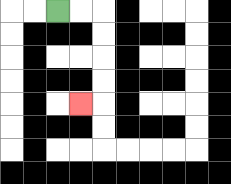{'start': '[2, 0]', 'end': '[3, 4]', 'path_directions': 'R,R,D,D,D,D,L', 'path_coordinates': '[[2, 0], [3, 0], [4, 0], [4, 1], [4, 2], [4, 3], [4, 4], [3, 4]]'}